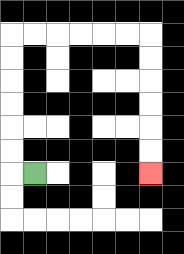{'start': '[1, 7]', 'end': '[6, 7]', 'path_directions': 'L,U,U,U,U,U,U,R,R,R,R,R,R,D,D,D,D,D,D', 'path_coordinates': '[[1, 7], [0, 7], [0, 6], [0, 5], [0, 4], [0, 3], [0, 2], [0, 1], [1, 1], [2, 1], [3, 1], [4, 1], [5, 1], [6, 1], [6, 2], [6, 3], [6, 4], [6, 5], [6, 6], [6, 7]]'}